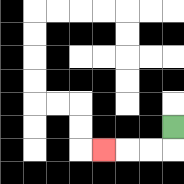{'start': '[7, 5]', 'end': '[4, 6]', 'path_directions': 'D,L,L,L', 'path_coordinates': '[[7, 5], [7, 6], [6, 6], [5, 6], [4, 6]]'}